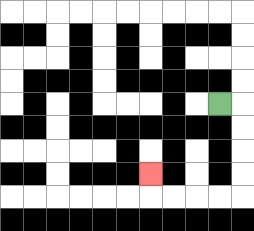{'start': '[9, 4]', 'end': '[6, 7]', 'path_directions': 'R,D,D,D,D,L,L,L,L,U', 'path_coordinates': '[[9, 4], [10, 4], [10, 5], [10, 6], [10, 7], [10, 8], [9, 8], [8, 8], [7, 8], [6, 8], [6, 7]]'}